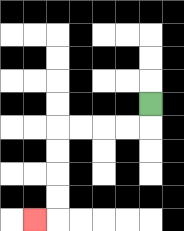{'start': '[6, 4]', 'end': '[1, 9]', 'path_directions': 'D,L,L,L,L,D,D,D,D,L', 'path_coordinates': '[[6, 4], [6, 5], [5, 5], [4, 5], [3, 5], [2, 5], [2, 6], [2, 7], [2, 8], [2, 9], [1, 9]]'}